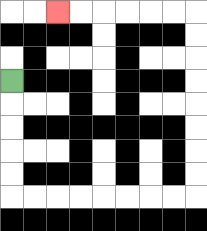{'start': '[0, 3]', 'end': '[2, 0]', 'path_directions': 'D,D,D,D,D,R,R,R,R,R,R,R,R,U,U,U,U,U,U,U,U,L,L,L,L,L,L', 'path_coordinates': '[[0, 3], [0, 4], [0, 5], [0, 6], [0, 7], [0, 8], [1, 8], [2, 8], [3, 8], [4, 8], [5, 8], [6, 8], [7, 8], [8, 8], [8, 7], [8, 6], [8, 5], [8, 4], [8, 3], [8, 2], [8, 1], [8, 0], [7, 0], [6, 0], [5, 0], [4, 0], [3, 0], [2, 0]]'}